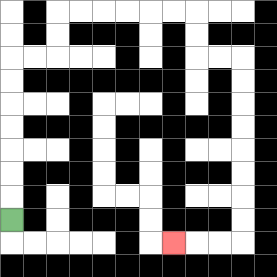{'start': '[0, 9]', 'end': '[7, 10]', 'path_directions': 'U,U,U,U,U,U,U,R,R,U,U,R,R,R,R,R,R,D,D,R,R,D,D,D,D,D,D,D,D,L,L,L', 'path_coordinates': '[[0, 9], [0, 8], [0, 7], [0, 6], [0, 5], [0, 4], [0, 3], [0, 2], [1, 2], [2, 2], [2, 1], [2, 0], [3, 0], [4, 0], [5, 0], [6, 0], [7, 0], [8, 0], [8, 1], [8, 2], [9, 2], [10, 2], [10, 3], [10, 4], [10, 5], [10, 6], [10, 7], [10, 8], [10, 9], [10, 10], [9, 10], [8, 10], [7, 10]]'}